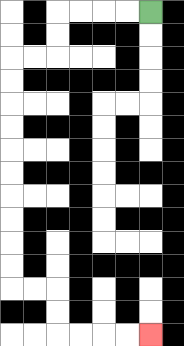{'start': '[6, 0]', 'end': '[6, 14]', 'path_directions': 'L,L,L,L,D,D,L,L,D,D,D,D,D,D,D,D,D,D,R,R,D,D,R,R,R,R', 'path_coordinates': '[[6, 0], [5, 0], [4, 0], [3, 0], [2, 0], [2, 1], [2, 2], [1, 2], [0, 2], [0, 3], [0, 4], [0, 5], [0, 6], [0, 7], [0, 8], [0, 9], [0, 10], [0, 11], [0, 12], [1, 12], [2, 12], [2, 13], [2, 14], [3, 14], [4, 14], [5, 14], [6, 14]]'}